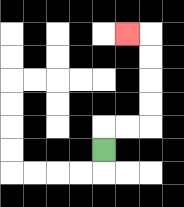{'start': '[4, 6]', 'end': '[5, 1]', 'path_directions': 'U,R,R,U,U,U,U,L', 'path_coordinates': '[[4, 6], [4, 5], [5, 5], [6, 5], [6, 4], [6, 3], [6, 2], [6, 1], [5, 1]]'}